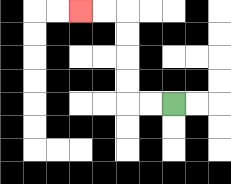{'start': '[7, 4]', 'end': '[3, 0]', 'path_directions': 'L,L,U,U,U,U,L,L', 'path_coordinates': '[[7, 4], [6, 4], [5, 4], [5, 3], [5, 2], [5, 1], [5, 0], [4, 0], [3, 0]]'}